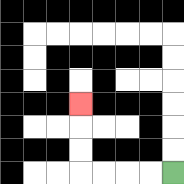{'start': '[7, 7]', 'end': '[3, 4]', 'path_directions': 'L,L,L,L,U,U,U', 'path_coordinates': '[[7, 7], [6, 7], [5, 7], [4, 7], [3, 7], [3, 6], [3, 5], [3, 4]]'}